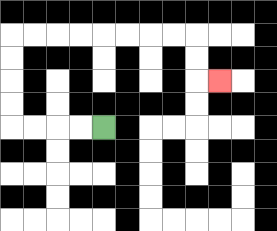{'start': '[4, 5]', 'end': '[9, 3]', 'path_directions': 'L,L,L,L,U,U,U,U,R,R,R,R,R,R,R,R,D,D,R', 'path_coordinates': '[[4, 5], [3, 5], [2, 5], [1, 5], [0, 5], [0, 4], [0, 3], [0, 2], [0, 1], [1, 1], [2, 1], [3, 1], [4, 1], [5, 1], [6, 1], [7, 1], [8, 1], [8, 2], [8, 3], [9, 3]]'}